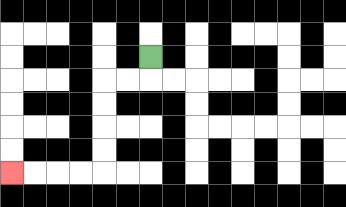{'start': '[6, 2]', 'end': '[0, 7]', 'path_directions': 'D,L,L,D,D,D,D,L,L,L,L', 'path_coordinates': '[[6, 2], [6, 3], [5, 3], [4, 3], [4, 4], [4, 5], [4, 6], [4, 7], [3, 7], [2, 7], [1, 7], [0, 7]]'}